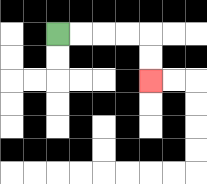{'start': '[2, 1]', 'end': '[6, 3]', 'path_directions': 'R,R,R,R,D,D', 'path_coordinates': '[[2, 1], [3, 1], [4, 1], [5, 1], [6, 1], [6, 2], [6, 3]]'}